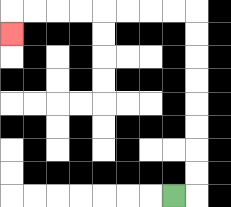{'start': '[7, 8]', 'end': '[0, 1]', 'path_directions': 'R,U,U,U,U,U,U,U,U,L,L,L,L,L,L,L,L,D', 'path_coordinates': '[[7, 8], [8, 8], [8, 7], [8, 6], [8, 5], [8, 4], [8, 3], [8, 2], [8, 1], [8, 0], [7, 0], [6, 0], [5, 0], [4, 0], [3, 0], [2, 0], [1, 0], [0, 0], [0, 1]]'}